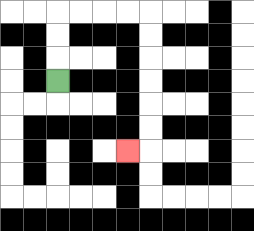{'start': '[2, 3]', 'end': '[5, 6]', 'path_directions': 'U,U,U,R,R,R,R,D,D,D,D,D,D,L', 'path_coordinates': '[[2, 3], [2, 2], [2, 1], [2, 0], [3, 0], [4, 0], [5, 0], [6, 0], [6, 1], [6, 2], [6, 3], [6, 4], [6, 5], [6, 6], [5, 6]]'}